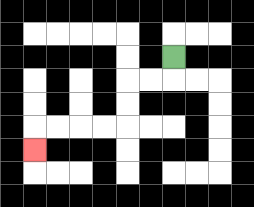{'start': '[7, 2]', 'end': '[1, 6]', 'path_directions': 'D,L,L,D,D,L,L,L,L,D', 'path_coordinates': '[[7, 2], [7, 3], [6, 3], [5, 3], [5, 4], [5, 5], [4, 5], [3, 5], [2, 5], [1, 5], [1, 6]]'}